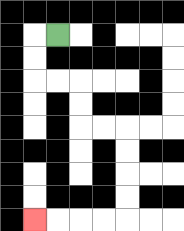{'start': '[2, 1]', 'end': '[1, 9]', 'path_directions': 'L,D,D,R,R,D,D,R,R,D,D,D,D,L,L,L,L', 'path_coordinates': '[[2, 1], [1, 1], [1, 2], [1, 3], [2, 3], [3, 3], [3, 4], [3, 5], [4, 5], [5, 5], [5, 6], [5, 7], [5, 8], [5, 9], [4, 9], [3, 9], [2, 9], [1, 9]]'}